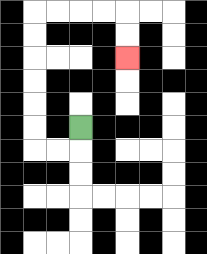{'start': '[3, 5]', 'end': '[5, 2]', 'path_directions': 'D,L,L,U,U,U,U,U,U,R,R,R,R,D,D', 'path_coordinates': '[[3, 5], [3, 6], [2, 6], [1, 6], [1, 5], [1, 4], [1, 3], [1, 2], [1, 1], [1, 0], [2, 0], [3, 0], [4, 0], [5, 0], [5, 1], [5, 2]]'}